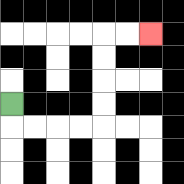{'start': '[0, 4]', 'end': '[6, 1]', 'path_directions': 'D,R,R,R,R,U,U,U,U,R,R', 'path_coordinates': '[[0, 4], [0, 5], [1, 5], [2, 5], [3, 5], [4, 5], [4, 4], [4, 3], [4, 2], [4, 1], [5, 1], [6, 1]]'}